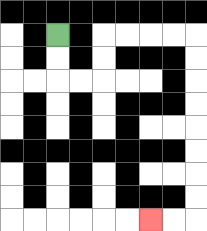{'start': '[2, 1]', 'end': '[6, 9]', 'path_directions': 'D,D,R,R,U,U,R,R,R,R,D,D,D,D,D,D,D,D,L,L', 'path_coordinates': '[[2, 1], [2, 2], [2, 3], [3, 3], [4, 3], [4, 2], [4, 1], [5, 1], [6, 1], [7, 1], [8, 1], [8, 2], [8, 3], [8, 4], [8, 5], [8, 6], [8, 7], [8, 8], [8, 9], [7, 9], [6, 9]]'}